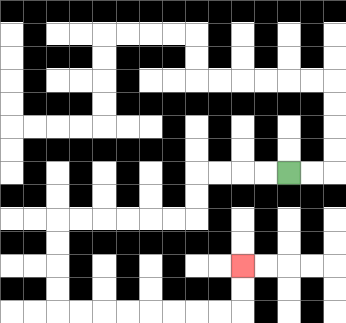{'start': '[12, 7]', 'end': '[10, 11]', 'path_directions': 'L,L,L,L,D,D,L,L,L,L,L,L,D,D,D,D,R,R,R,R,R,R,R,R,U,U', 'path_coordinates': '[[12, 7], [11, 7], [10, 7], [9, 7], [8, 7], [8, 8], [8, 9], [7, 9], [6, 9], [5, 9], [4, 9], [3, 9], [2, 9], [2, 10], [2, 11], [2, 12], [2, 13], [3, 13], [4, 13], [5, 13], [6, 13], [7, 13], [8, 13], [9, 13], [10, 13], [10, 12], [10, 11]]'}